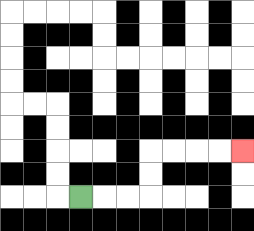{'start': '[3, 8]', 'end': '[10, 6]', 'path_directions': 'R,R,R,U,U,R,R,R,R', 'path_coordinates': '[[3, 8], [4, 8], [5, 8], [6, 8], [6, 7], [6, 6], [7, 6], [8, 6], [9, 6], [10, 6]]'}